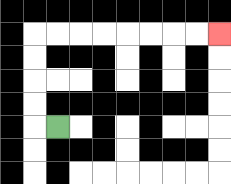{'start': '[2, 5]', 'end': '[9, 1]', 'path_directions': 'L,U,U,U,U,R,R,R,R,R,R,R,R', 'path_coordinates': '[[2, 5], [1, 5], [1, 4], [1, 3], [1, 2], [1, 1], [2, 1], [3, 1], [4, 1], [5, 1], [6, 1], [7, 1], [8, 1], [9, 1]]'}